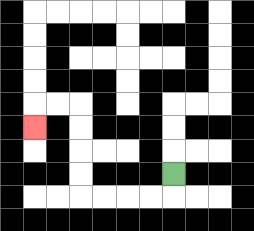{'start': '[7, 7]', 'end': '[1, 5]', 'path_directions': 'D,L,L,L,L,U,U,U,U,L,L,D', 'path_coordinates': '[[7, 7], [7, 8], [6, 8], [5, 8], [4, 8], [3, 8], [3, 7], [3, 6], [3, 5], [3, 4], [2, 4], [1, 4], [1, 5]]'}